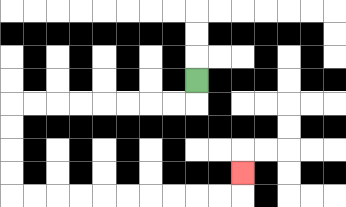{'start': '[8, 3]', 'end': '[10, 7]', 'path_directions': 'D,L,L,L,L,L,L,L,L,D,D,D,D,R,R,R,R,R,R,R,R,R,R,U', 'path_coordinates': '[[8, 3], [8, 4], [7, 4], [6, 4], [5, 4], [4, 4], [3, 4], [2, 4], [1, 4], [0, 4], [0, 5], [0, 6], [0, 7], [0, 8], [1, 8], [2, 8], [3, 8], [4, 8], [5, 8], [6, 8], [7, 8], [8, 8], [9, 8], [10, 8], [10, 7]]'}